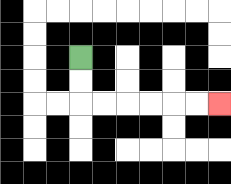{'start': '[3, 2]', 'end': '[9, 4]', 'path_directions': 'D,D,R,R,R,R,R,R', 'path_coordinates': '[[3, 2], [3, 3], [3, 4], [4, 4], [5, 4], [6, 4], [7, 4], [8, 4], [9, 4]]'}